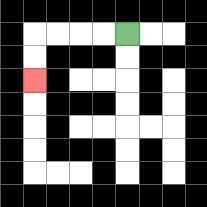{'start': '[5, 1]', 'end': '[1, 3]', 'path_directions': 'L,L,L,L,D,D', 'path_coordinates': '[[5, 1], [4, 1], [3, 1], [2, 1], [1, 1], [1, 2], [1, 3]]'}